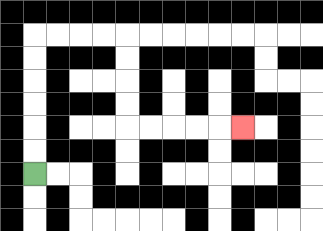{'start': '[1, 7]', 'end': '[10, 5]', 'path_directions': 'U,U,U,U,U,U,R,R,R,R,D,D,D,D,R,R,R,R,R', 'path_coordinates': '[[1, 7], [1, 6], [1, 5], [1, 4], [1, 3], [1, 2], [1, 1], [2, 1], [3, 1], [4, 1], [5, 1], [5, 2], [5, 3], [5, 4], [5, 5], [6, 5], [7, 5], [8, 5], [9, 5], [10, 5]]'}